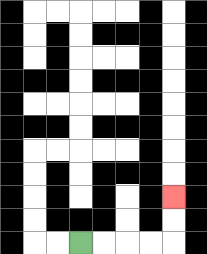{'start': '[3, 10]', 'end': '[7, 8]', 'path_directions': 'R,R,R,R,U,U', 'path_coordinates': '[[3, 10], [4, 10], [5, 10], [6, 10], [7, 10], [7, 9], [7, 8]]'}